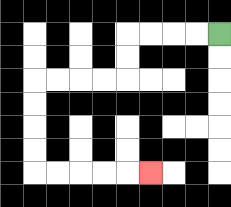{'start': '[9, 1]', 'end': '[6, 7]', 'path_directions': 'L,L,L,L,D,D,L,L,L,L,D,D,D,D,R,R,R,R,R', 'path_coordinates': '[[9, 1], [8, 1], [7, 1], [6, 1], [5, 1], [5, 2], [5, 3], [4, 3], [3, 3], [2, 3], [1, 3], [1, 4], [1, 5], [1, 6], [1, 7], [2, 7], [3, 7], [4, 7], [5, 7], [6, 7]]'}